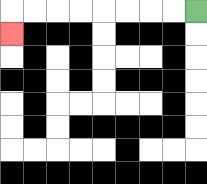{'start': '[8, 0]', 'end': '[0, 1]', 'path_directions': 'L,L,L,L,L,L,L,L,D', 'path_coordinates': '[[8, 0], [7, 0], [6, 0], [5, 0], [4, 0], [3, 0], [2, 0], [1, 0], [0, 0], [0, 1]]'}